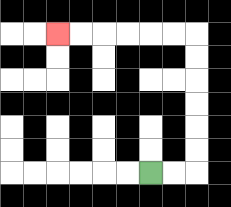{'start': '[6, 7]', 'end': '[2, 1]', 'path_directions': 'R,R,U,U,U,U,U,U,L,L,L,L,L,L', 'path_coordinates': '[[6, 7], [7, 7], [8, 7], [8, 6], [8, 5], [8, 4], [8, 3], [8, 2], [8, 1], [7, 1], [6, 1], [5, 1], [4, 1], [3, 1], [2, 1]]'}